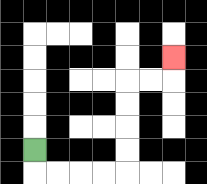{'start': '[1, 6]', 'end': '[7, 2]', 'path_directions': 'D,R,R,R,R,U,U,U,U,R,R,U', 'path_coordinates': '[[1, 6], [1, 7], [2, 7], [3, 7], [4, 7], [5, 7], [5, 6], [5, 5], [5, 4], [5, 3], [6, 3], [7, 3], [7, 2]]'}